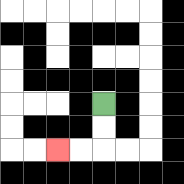{'start': '[4, 4]', 'end': '[2, 6]', 'path_directions': 'D,D,L,L', 'path_coordinates': '[[4, 4], [4, 5], [4, 6], [3, 6], [2, 6]]'}